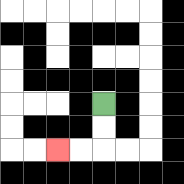{'start': '[4, 4]', 'end': '[2, 6]', 'path_directions': 'D,D,L,L', 'path_coordinates': '[[4, 4], [4, 5], [4, 6], [3, 6], [2, 6]]'}